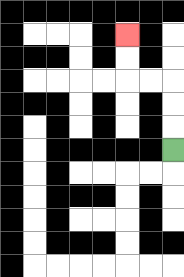{'start': '[7, 6]', 'end': '[5, 1]', 'path_directions': 'U,U,U,L,L,U,U', 'path_coordinates': '[[7, 6], [7, 5], [7, 4], [7, 3], [6, 3], [5, 3], [5, 2], [5, 1]]'}